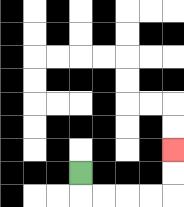{'start': '[3, 7]', 'end': '[7, 6]', 'path_directions': 'D,R,R,R,R,U,U', 'path_coordinates': '[[3, 7], [3, 8], [4, 8], [5, 8], [6, 8], [7, 8], [7, 7], [7, 6]]'}